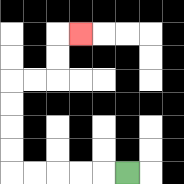{'start': '[5, 7]', 'end': '[3, 1]', 'path_directions': 'L,L,L,L,L,U,U,U,U,R,R,U,U,R', 'path_coordinates': '[[5, 7], [4, 7], [3, 7], [2, 7], [1, 7], [0, 7], [0, 6], [0, 5], [0, 4], [0, 3], [1, 3], [2, 3], [2, 2], [2, 1], [3, 1]]'}